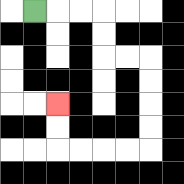{'start': '[1, 0]', 'end': '[2, 4]', 'path_directions': 'R,R,R,D,D,R,R,D,D,D,D,L,L,L,L,U,U', 'path_coordinates': '[[1, 0], [2, 0], [3, 0], [4, 0], [4, 1], [4, 2], [5, 2], [6, 2], [6, 3], [6, 4], [6, 5], [6, 6], [5, 6], [4, 6], [3, 6], [2, 6], [2, 5], [2, 4]]'}